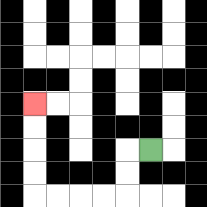{'start': '[6, 6]', 'end': '[1, 4]', 'path_directions': 'L,D,D,L,L,L,L,U,U,U,U', 'path_coordinates': '[[6, 6], [5, 6], [5, 7], [5, 8], [4, 8], [3, 8], [2, 8], [1, 8], [1, 7], [1, 6], [1, 5], [1, 4]]'}